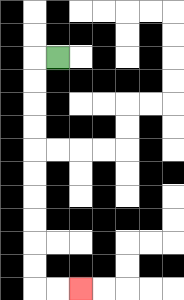{'start': '[2, 2]', 'end': '[3, 12]', 'path_directions': 'L,D,D,D,D,D,D,D,D,D,D,R,R', 'path_coordinates': '[[2, 2], [1, 2], [1, 3], [1, 4], [1, 5], [1, 6], [1, 7], [1, 8], [1, 9], [1, 10], [1, 11], [1, 12], [2, 12], [3, 12]]'}